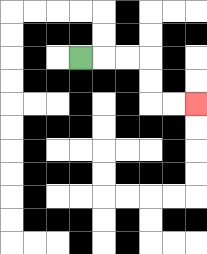{'start': '[3, 2]', 'end': '[8, 4]', 'path_directions': 'R,R,R,D,D,R,R', 'path_coordinates': '[[3, 2], [4, 2], [5, 2], [6, 2], [6, 3], [6, 4], [7, 4], [8, 4]]'}